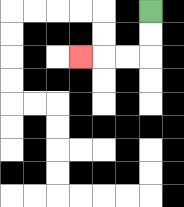{'start': '[6, 0]', 'end': '[3, 2]', 'path_directions': 'D,D,L,L,L', 'path_coordinates': '[[6, 0], [6, 1], [6, 2], [5, 2], [4, 2], [3, 2]]'}